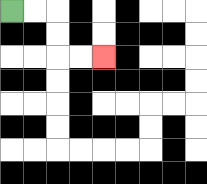{'start': '[0, 0]', 'end': '[4, 2]', 'path_directions': 'R,R,D,D,R,R', 'path_coordinates': '[[0, 0], [1, 0], [2, 0], [2, 1], [2, 2], [3, 2], [4, 2]]'}